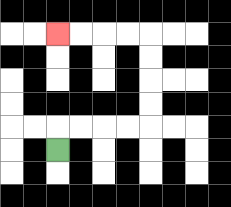{'start': '[2, 6]', 'end': '[2, 1]', 'path_directions': 'U,R,R,R,R,U,U,U,U,L,L,L,L', 'path_coordinates': '[[2, 6], [2, 5], [3, 5], [4, 5], [5, 5], [6, 5], [6, 4], [6, 3], [6, 2], [6, 1], [5, 1], [4, 1], [3, 1], [2, 1]]'}